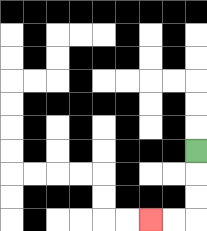{'start': '[8, 6]', 'end': '[6, 9]', 'path_directions': 'D,D,D,L,L', 'path_coordinates': '[[8, 6], [8, 7], [8, 8], [8, 9], [7, 9], [6, 9]]'}